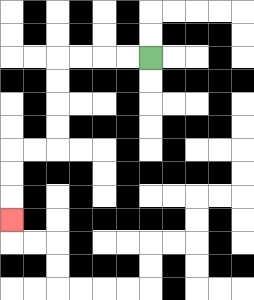{'start': '[6, 2]', 'end': '[0, 9]', 'path_directions': 'L,L,L,L,D,D,D,D,L,L,D,D,D', 'path_coordinates': '[[6, 2], [5, 2], [4, 2], [3, 2], [2, 2], [2, 3], [2, 4], [2, 5], [2, 6], [1, 6], [0, 6], [0, 7], [0, 8], [0, 9]]'}